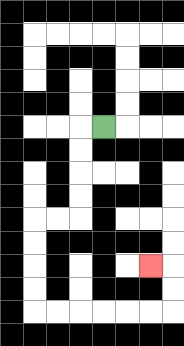{'start': '[4, 5]', 'end': '[6, 11]', 'path_directions': 'L,D,D,D,D,L,L,D,D,D,D,R,R,R,R,R,R,U,U,L', 'path_coordinates': '[[4, 5], [3, 5], [3, 6], [3, 7], [3, 8], [3, 9], [2, 9], [1, 9], [1, 10], [1, 11], [1, 12], [1, 13], [2, 13], [3, 13], [4, 13], [5, 13], [6, 13], [7, 13], [7, 12], [7, 11], [6, 11]]'}